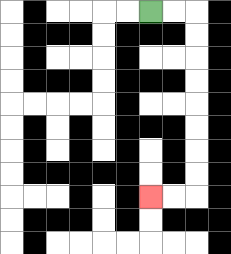{'start': '[6, 0]', 'end': '[6, 8]', 'path_directions': 'R,R,D,D,D,D,D,D,D,D,L,L', 'path_coordinates': '[[6, 0], [7, 0], [8, 0], [8, 1], [8, 2], [8, 3], [8, 4], [8, 5], [8, 6], [8, 7], [8, 8], [7, 8], [6, 8]]'}